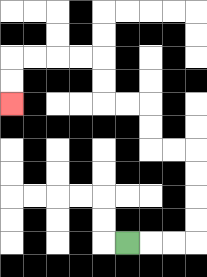{'start': '[5, 10]', 'end': '[0, 4]', 'path_directions': 'R,R,R,U,U,U,U,L,L,U,U,L,L,U,U,L,L,L,L,D,D', 'path_coordinates': '[[5, 10], [6, 10], [7, 10], [8, 10], [8, 9], [8, 8], [8, 7], [8, 6], [7, 6], [6, 6], [6, 5], [6, 4], [5, 4], [4, 4], [4, 3], [4, 2], [3, 2], [2, 2], [1, 2], [0, 2], [0, 3], [0, 4]]'}